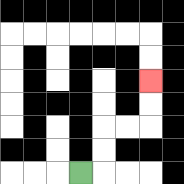{'start': '[3, 7]', 'end': '[6, 3]', 'path_directions': 'R,U,U,R,R,U,U', 'path_coordinates': '[[3, 7], [4, 7], [4, 6], [4, 5], [5, 5], [6, 5], [6, 4], [6, 3]]'}